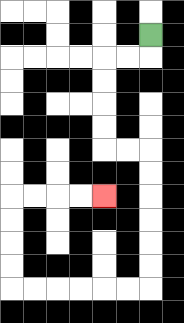{'start': '[6, 1]', 'end': '[4, 8]', 'path_directions': 'D,L,L,D,D,D,D,R,R,D,D,D,D,D,D,L,L,L,L,L,L,U,U,U,U,R,R,R,R', 'path_coordinates': '[[6, 1], [6, 2], [5, 2], [4, 2], [4, 3], [4, 4], [4, 5], [4, 6], [5, 6], [6, 6], [6, 7], [6, 8], [6, 9], [6, 10], [6, 11], [6, 12], [5, 12], [4, 12], [3, 12], [2, 12], [1, 12], [0, 12], [0, 11], [0, 10], [0, 9], [0, 8], [1, 8], [2, 8], [3, 8], [4, 8]]'}